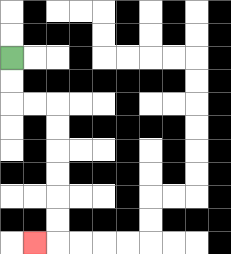{'start': '[0, 2]', 'end': '[1, 10]', 'path_directions': 'D,D,R,R,D,D,D,D,D,D,L', 'path_coordinates': '[[0, 2], [0, 3], [0, 4], [1, 4], [2, 4], [2, 5], [2, 6], [2, 7], [2, 8], [2, 9], [2, 10], [1, 10]]'}